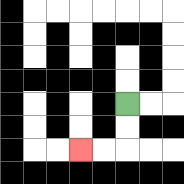{'start': '[5, 4]', 'end': '[3, 6]', 'path_directions': 'D,D,L,L', 'path_coordinates': '[[5, 4], [5, 5], [5, 6], [4, 6], [3, 6]]'}